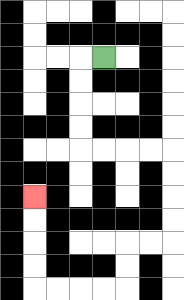{'start': '[4, 2]', 'end': '[1, 8]', 'path_directions': 'L,D,D,D,D,R,R,R,R,D,D,D,D,L,L,D,D,L,L,L,L,U,U,U,U', 'path_coordinates': '[[4, 2], [3, 2], [3, 3], [3, 4], [3, 5], [3, 6], [4, 6], [5, 6], [6, 6], [7, 6], [7, 7], [7, 8], [7, 9], [7, 10], [6, 10], [5, 10], [5, 11], [5, 12], [4, 12], [3, 12], [2, 12], [1, 12], [1, 11], [1, 10], [1, 9], [1, 8]]'}